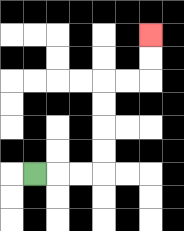{'start': '[1, 7]', 'end': '[6, 1]', 'path_directions': 'R,R,R,U,U,U,U,R,R,U,U', 'path_coordinates': '[[1, 7], [2, 7], [3, 7], [4, 7], [4, 6], [4, 5], [4, 4], [4, 3], [5, 3], [6, 3], [6, 2], [6, 1]]'}